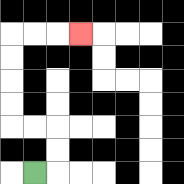{'start': '[1, 7]', 'end': '[3, 1]', 'path_directions': 'R,U,U,L,L,U,U,U,U,R,R,R', 'path_coordinates': '[[1, 7], [2, 7], [2, 6], [2, 5], [1, 5], [0, 5], [0, 4], [0, 3], [0, 2], [0, 1], [1, 1], [2, 1], [3, 1]]'}